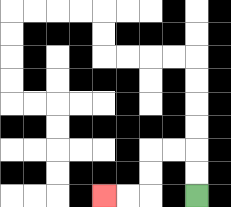{'start': '[8, 8]', 'end': '[4, 8]', 'path_directions': 'U,U,L,L,D,D,L,L', 'path_coordinates': '[[8, 8], [8, 7], [8, 6], [7, 6], [6, 6], [6, 7], [6, 8], [5, 8], [4, 8]]'}